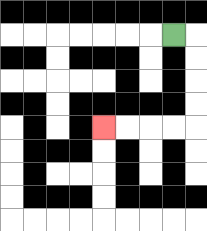{'start': '[7, 1]', 'end': '[4, 5]', 'path_directions': 'R,D,D,D,D,L,L,L,L', 'path_coordinates': '[[7, 1], [8, 1], [8, 2], [8, 3], [8, 4], [8, 5], [7, 5], [6, 5], [5, 5], [4, 5]]'}